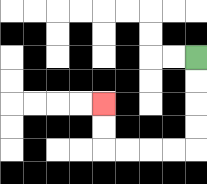{'start': '[8, 2]', 'end': '[4, 4]', 'path_directions': 'D,D,D,D,L,L,L,L,U,U', 'path_coordinates': '[[8, 2], [8, 3], [8, 4], [8, 5], [8, 6], [7, 6], [6, 6], [5, 6], [4, 6], [4, 5], [4, 4]]'}